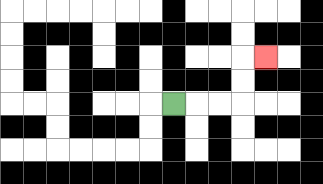{'start': '[7, 4]', 'end': '[11, 2]', 'path_directions': 'R,R,R,U,U,R', 'path_coordinates': '[[7, 4], [8, 4], [9, 4], [10, 4], [10, 3], [10, 2], [11, 2]]'}